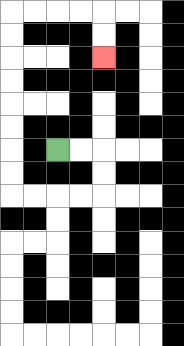{'start': '[2, 6]', 'end': '[4, 2]', 'path_directions': 'R,R,D,D,L,L,L,L,U,U,U,U,U,U,U,U,R,R,R,R,D,D', 'path_coordinates': '[[2, 6], [3, 6], [4, 6], [4, 7], [4, 8], [3, 8], [2, 8], [1, 8], [0, 8], [0, 7], [0, 6], [0, 5], [0, 4], [0, 3], [0, 2], [0, 1], [0, 0], [1, 0], [2, 0], [3, 0], [4, 0], [4, 1], [4, 2]]'}